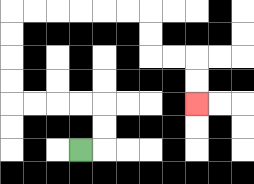{'start': '[3, 6]', 'end': '[8, 4]', 'path_directions': 'R,U,U,L,L,L,L,U,U,U,U,R,R,R,R,R,R,D,D,R,R,D,D', 'path_coordinates': '[[3, 6], [4, 6], [4, 5], [4, 4], [3, 4], [2, 4], [1, 4], [0, 4], [0, 3], [0, 2], [0, 1], [0, 0], [1, 0], [2, 0], [3, 0], [4, 0], [5, 0], [6, 0], [6, 1], [6, 2], [7, 2], [8, 2], [8, 3], [8, 4]]'}